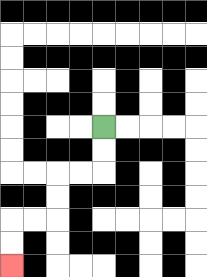{'start': '[4, 5]', 'end': '[0, 11]', 'path_directions': 'D,D,L,L,D,D,L,L,D,D', 'path_coordinates': '[[4, 5], [4, 6], [4, 7], [3, 7], [2, 7], [2, 8], [2, 9], [1, 9], [0, 9], [0, 10], [0, 11]]'}